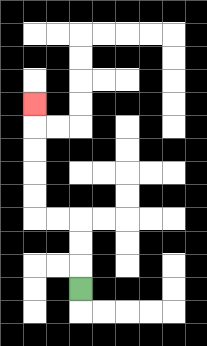{'start': '[3, 12]', 'end': '[1, 4]', 'path_directions': 'U,U,U,L,L,U,U,U,U,U', 'path_coordinates': '[[3, 12], [3, 11], [3, 10], [3, 9], [2, 9], [1, 9], [1, 8], [1, 7], [1, 6], [1, 5], [1, 4]]'}